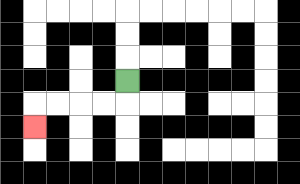{'start': '[5, 3]', 'end': '[1, 5]', 'path_directions': 'D,L,L,L,L,D', 'path_coordinates': '[[5, 3], [5, 4], [4, 4], [3, 4], [2, 4], [1, 4], [1, 5]]'}